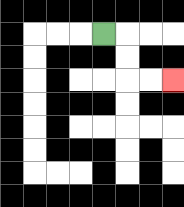{'start': '[4, 1]', 'end': '[7, 3]', 'path_directions': 'R,D,D,R,R', 'path_coordinates': '[[4, 1], [5, 1], [5, 2], [5, 3], [6, 3], [7, 3]]'}